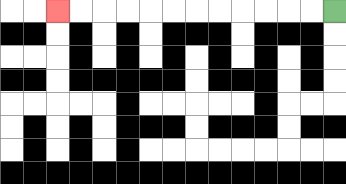{'start': '[14, 0]', 'end': '[2, 0]', 'path_directions': 'L,L,L,L,L,L,L,L,L,L,L,L', 'path_coordinates': '[[14, 0], [13, 0], [12, 0], [11, 0], [10, 0], [9, 0], [8, 0], [7, 0], [6, 0], [5, 0], [4, 0], [3, 0], [2, 0]]'}